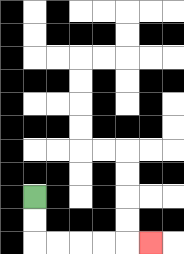{'start': '[1, 8]', 'end': '[6, 10]', 'path_directions': 'D,D,R,R,R,R,R', 'path_coordinates': '[[1, 8], [1, 9], [1, 10], [2, 10], [3, 10], [4, 10], [5, 10], [6, 10]]'}